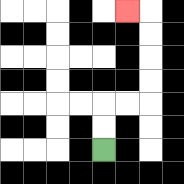{'start': '[4, 6]', 'end': '[5, 0]', 'path_directions': 'U,U,R,R,U,U,U,U,L', 'path_coordinates': '[[4, 6], [4, 5], [4, 4], [5, 4], [6, 4], [6, 3], [6, 2], [6, 1], [6, 0], [5, 0]]'}